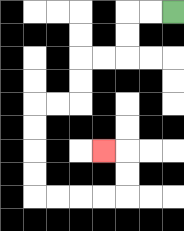{'start': '[7, 0]', 'end': '[4, 6]', 'path_directions': 'L,L,D,D,L,L,D,D,L,L,D,D,D,D,R,R,R,R,U,U,L', 'path_coordinates': '[[7, 0], [6, 0], [5, 0], [5, 1], [5, 2], [4, 2], [3, 2], [3, 3], [3, 4], [2, 4], [1, 4], [1, 5], [1, 6], [1, 7], [1, 8], [2, 8], [3, 8], [4, 8], [5, 8], [5, 7], [5, 6], [4, 6]]'}